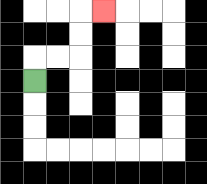{'start': '[1, 3]', 'end': '[4, 0]', 'path_directions': 'U,R,R,U,U,R', 'path_coordinates': '[[1, 3], [1, 2], [2, 2], [3, 2], [3, 1], [3, 0], [4, 0]]'}